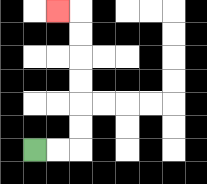{'start': '[1, 6]', 'end': '[2, 0]', 'path_directions': 'R,R,U,U,U,U,U,U,L', 'path_coordinates': '[[1, 6], [2, 6], [3, 6], [3, 5], [3, 4], [3, 3], [3, 2], [3, 1], [3, 0], [2, 0]]'}